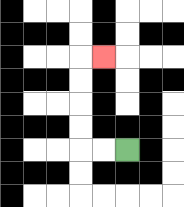{'start': '[5, 6]', 'end': '[4, 2]', 'path_directions': 'L,L,U,U,U,U,R', 'path_coordinates': '[[5, 6], [4, 6], [3, 6], [3, 5], [3, 4], [3, 3], [3, 2], [4, 2]]'}